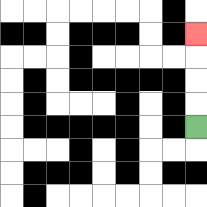{'start': '[8, 5]', 'end': '[8, 1]', 'path_directions': 'U,U,U,U', 'path_coordinates': '[[8, 5], [8, 4], [8, 3], [8, 2], [8, 1]]'}